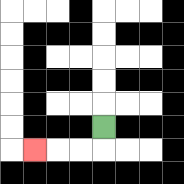{'start': '[4, 5]', 'end': '[1, 6]', 'path_directions': 'D,L,L,L', 'path_coordinates': '[[4, 5], [4, 6], [3, 6], [2, 6], [1, 6]]'}